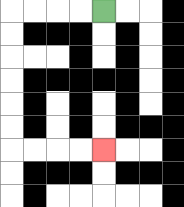{'start': '[4, 0]', 'end': '[4, 6]', 'path_directions': 'L,L,L,L,D,D,D,D,D,D,R,R,R,R', 'path_coordinates': '[[4, 0], [3, 0], [2, 0], [1, 0], [0, 0], [0, 1], [0, 2], [0, 3], [0, 4], [0, 5], [0, 6], [1, 6], [2, 6], [3, 6], [4, 6]]'}